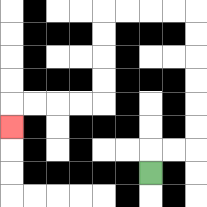{'start': '[6, 7]', 'end': '[0, 5]', 'path_directions': 'U,R,R,U,U,U,U,U,U,L,L,L,L,D,D,D,D,L,L,L,L,D', 'path_coordinates': '[[6, 7], [6, 6], [7, 6], [8, 6], [8, 5], [8, 4], [8, 3], [8, 2], [8, 1], [8, 0], [7, 0], [6, 0], [5, 0], [4, 0], [4, 1], [4, 2], [4, 3], [4, 4], [3, 4], [2, 4], [1, 4], [0, 4], [0, 5]]'}